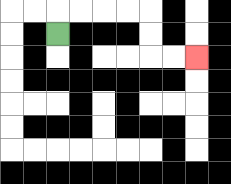{'start': '[2, 1]', 'end': '[8, 2]', 'path_directions': 'U,R,R,R,R,D,D,R,R', 'path_coordinates': '[[2, 1], [2, 0], [3, 0], [4, 0], [5, 0], [6, 0], [6, 1], [6, 2], [7, 2], [8, 2]]'}